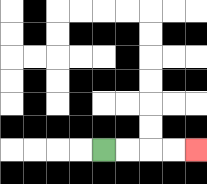{'start': '[4, 6]', 'end': '[8, 6]', 'path_directions': 'R,R,R,R', 'path_coordinates': '[[4, 6], [5, 6], [6, 6], [7, 6], [8, 6]]'}